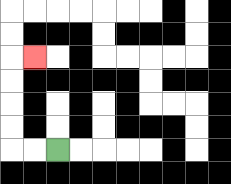{'start': '[2, 6]', 'end': '[1, 2]', 'path_directions': 'L,L,U,U,U,U,R', 'path_coordinates': '[[2, 6], [1, 6], [0, 6], [0, 5], [0, 4], [0, 3], [0, 2], [1, 2]]'}